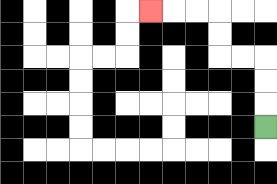{'start': '[11, 5]', 'end': '[6, 0]', 'path_directions': 'U,U,U,L,L,U,U,L,L,L', 'path_coordinates': '[[11, 5], [11, 4], [11, 3], [11, 2], [10, 2], [9, 2], [9, 1], [9, 0], [8, 0], [7, 0], [6, 0]]'}